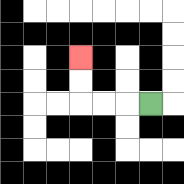{'start': '[6, 4]', 'end': '[3, 2]', 'path_directions': 'L,L,L,U,U', 'path_coordinates': '[[6, 4], [5, 4], [4, 4], [3, 4], [3, 3], [3, 2]]'}